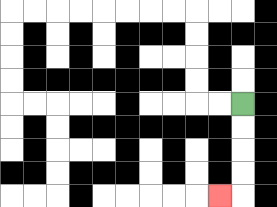{'start': '[10, 4]', 'end': '[9, 8]', 'path_directions': 'D,D,D,D,L', 'path_coordinates': '[[10, 4], [10, 5], [10, 6], [10, 7], [10, 8], [9, 8]]'}